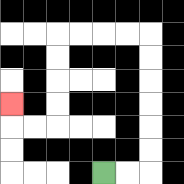{'start': '[4, 7]', 'end': '[0, 4]', 'path_directions': 'R,R,U,U,U,U,U,U,L,L,L,L,D,D,D,D,L,L,U', 'path_coordinates': '[[4, 7], [5, 7], [6, 7], [6, 6], [6, 5], [6, 4], [6, 3], [6, 2], [6, 1], [5, 1], [4, 1], [3, 1], [2, 1], [2, 2], [2, 3], [2, 4], [2, 5], [1, 5], [0, 5], [0, 4]]'}